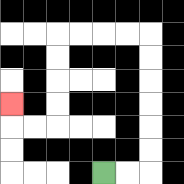{'start': '[4, 7]', 'end': '[0, 4]', 'path_directions': 'R,R,U,U,U,U,U,U,L,L,L,L,D,D,D,D,L,L,U', 'path_coordinates': '[[4, 7], [5, 7], [6, 7], [6, 6], [6, 5], [6, 4], [6, 3], [6, 2], [6, 1], [5, 1], [4, 1], [3, 1], [2, 1], [2, 2], [2, 3], [2, 4], [2, 5], [1, 5], [0, 5], [0, 4]]'}